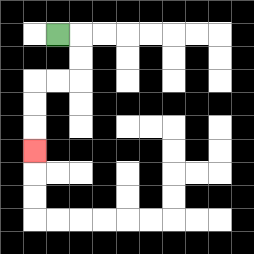{'start': '[2, 1]', 'end': '[1, 6]', 'path_directions': 'R,D,D,L,L,D,D,D', 'path_coordinates': '[[2, 1], [3, 1], [3, 2], [3, 3], [2, 3], [1, 3], [1, 4], [1, 5], [1, 6]]'}